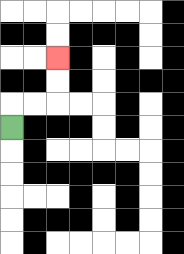{'start': '[0, 5]', 'end': '[2, 2]', 'path_directions': 'U,R,R,U,U', 'path_coordinates': '[[0, 5], [0, 4], [1, 4], [2, 4], [2, 3], [2, 2]]'}